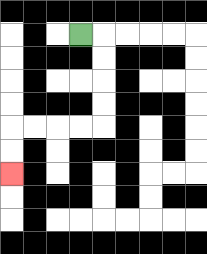{'start': '[3, 1]', 'end': '[0, 7]', 'path_directions': 'R,D,D,D,D,L,L,L,L,D,D', 'path_coordinates': '[[3, 1], [4, 1], [4, 2], [4, 3], [4, 4], [4, 5], [3, 5], [2, 5], [1, 5], [0, 5], [0, 6], [0, 7]]'}